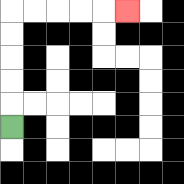{'start': '[0, 5]', 'end': '[5, 0]', 'path_directions': 'U,U,U,U,U,R,R,R,R,R', 'path_coordinates': '[[0, 5], [0, 4], [0, 3], [0, 2], [0, 1], [0, 0], [1, 0], [2, 0], [3, 0], [4, 0], [5, 0]]'}